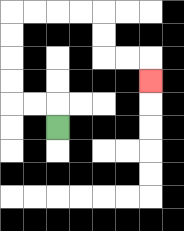{'start': '[2, 5]', 'end': '[6, 3]', 'path_directions': 'U,L,L,U,U,U,U,R,R,R,R,D,D,R,R,D', 'path_coordinates': '[[2, 5], [2, 4], [1, 4], [0, 4], [0, 3], [0, 2], [0, 1], [0, 0], [1, 0], [2, 0], [3, 0], [4, 0], [4, 1], [4, 2], [5, 2], [6, 2], [6, 3]]'}